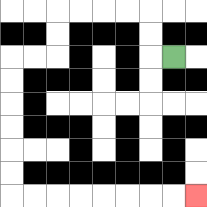{'start': '[7, 2]', 'end': '[8, 8]', 'path_directions': 'L,U,U,L,L,L,L,D,D,L,L,D,D,D,D,D,D,R,R,R,R,R,R,R,R', 'path_coordinates': '[[7, 2], [6, 2], [6, 1], [6, 0], [5, 0], [4, 0], [3, 0], [2, 0], [2, 1], [2, 2], [1, 2], [0, 2], [0, 3], [0, 4], [0, 5], [0, 6], [0, 7], [0, 8], [1, 8], [2, 8], [3, 8], [4, 8], [5, 8], [6, 8], [7, 8], [8, 8]]'}